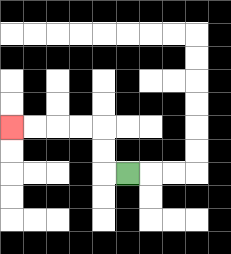{'start': '[5, 7]', 'end': '[0, 5]', 'path_directions': 'L,U,U,L,L,L,L', 'path_coordinates': '[[5, 7], [4, 7], [4, 6], [4, 5], [3, 5], [2, 5], [1, 5], [0, 5]]'}